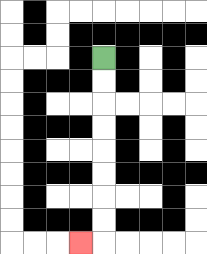{'start': '[4, 2]', 'end': '[3, 10]', 'path_directions': 'D,D,D,D,D,D,D,D,L', 'path_coordinates': '[[4, 2], [4, 3], [4, 4], [4, 5], [4, 6], [4, 7], [4, 8], [4, 9], [4, 10], [3, 10]]'}